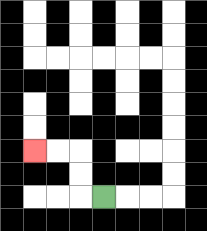{'start': '[4, 8]', 'end': '[1, 6]', 'path_directions': 'L,U,U,L,L', 'path_coordinates': '[[4, 8], [3, 8], [3, 7], [3, 6], [2, 6], [1, 6]]'}